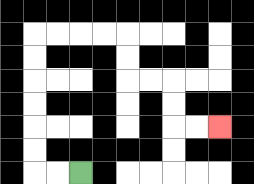{'start': '[3, 7]', 'end': '[9, 5]', 'path_directions': 'L,L,U,U,U,U,U,U,R,R,R,R,D,D,R,R,D,D,R,R', 'path_coordinates': '[[3, 7], [2, 7], [1, 7], [1, 6], [1, 5], [1, 4], [1, 3], [1, 2], [1, 1], [2, 1], [3, 1], [4, 1], [5, 1], [5, 2], [5, 3], [6, 3], [7, 3], [7, 4], [7, 5], [8, 5], [9, 5]]'}